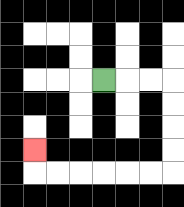{'start': '[4, 3]', 'end': '[1, 6]', 'path_directions': 'R,R,R,D,D,D,D,L,L,L,L,L,L,U', 'path_coordinates': '[[4, 3], [5, 3], [6, 3], [7, 3], [7, 4], [7, 5], [7, 6], [7, 7], [6, 7], [5, 7], [4, 7], [3, 7], [2, 7], [1, 7], [1, 6]]'}